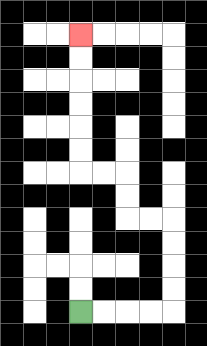{'start': '[3, 13]', 'end': '[3, 1]', 'path_directions': 'R,R,R,R,U,U,U,U,L,L,U,U,L,L,U,U,U,U,U,U', 'path_coordinates': '[[3, 13], [4, 13], [5, 13], [6, 13], [7, 13], [7, 12], [7, 11], [7, 10], [7, 9], [6, 9], [5, 9], [5, 8], [5, 7], [4, 7], [3, 7], [3, 6], [3, 5], [3, 4], [3, 3], [3, 2], [3, 1]]'}